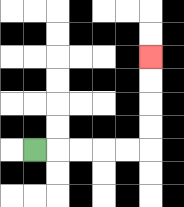{'start': '[1, 6]', 'end': '[6, 2]', 'path_directions': 'R,R,R,R,R,U,U,U,U', 'path_coordinates': '[[1, 6], [2, 6], [3, 6], [4, 6], [5, 6], [6, 6], [6, 5], [6, 4], [6, 3], [6, 2]]'}